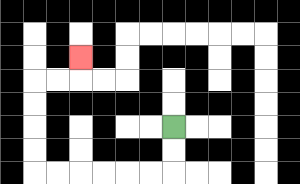{'start': '[7, 5]', 'end': '[3, 2]', 'path_directions': 'D,D,L,L,L,L,L,L,U,U,U,U,R,R,U', 'path_coordinates': '[[7, 5], [7, 6], [7, 7], [6, 7], [5, 7], [4, 7], [3, 7], [2, 7], [1, 7], [1, 6], [1, 5], [1, 4], [1, 3], [2, 3], [3, 3], [3, 2]]'}